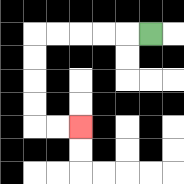{'start': '[6, 1]', 'end': '[3, 5]', 'path_directions': 'L,L,L,L,L,D,D,D,D,R,R', 'path_coordinates': '[[6, 1], [5, 1], [4, 1], [3, 1], [2, 1], [1, 1], [1, 2], [1, 3], [1, 4], [1, 5], [2, 5], [3, 5]]'}